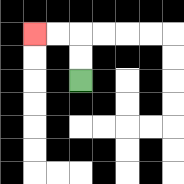{'start': '[3, 3]', 'end': '[1, 1]', 'path_directions': 'U,U,L,L', 'path_coordinates': '[[3, 3], [3, 2], [3, 1], [2, 1], [1, 1]]'}